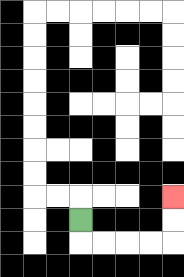{'start': '[3, 9]', 'end': '[7, 8]', 'path_directions': 'D,R,R,R,R,U,U', 'path_coordinates': '[[3, 9], [3, 10], [4, 10], [5, 10], [6, 10], [7, 10], [7, 9], [7, 8]]'}